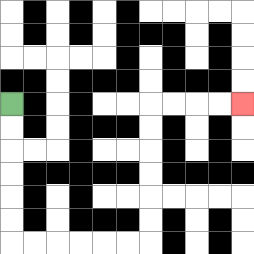{'start': '[0, 4]', 'end': '[10, 4]', 'path_directions': 'D,D,D,D,D,D,R,R,R,R,R,R,U,U,U,U,U,U,R,R,R,R', 'path_coordinates': '[[0, 4], [0, 5], [0, 6], [0, 7], [0, 8], [0, 9], [0, 10], [1, 10], [2, 10], [3, 10], [4, 10], [5, 10], [6, 10], [6, 9], [6, 8], [6, 7], [6, 6], [6, 5], [6, 4], [7, 4], [8, 4], [9, 4], [10, 4]]'}